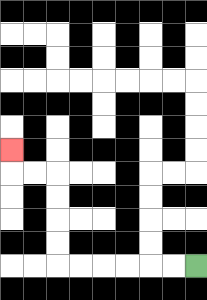{'start': '[8, 11]', 'end': '[0, 6]', 'path_directions': 'L,L,L,L,L,L,U,U,U,U,L,L,U', 'path_coordinates': '[[8, 11], [7, 11], [6, 11], [5, 11], [4, 11], [3, 11], [2, 11], [2, 10], [2, 9], [2, 8], [2, 7], [1, 7], [0, 7], [0, 6]]'}